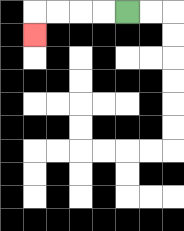{'start': '[5, 0]', 'end': '[1, 1]', 'path_directions': 'L,L,L,L,D', 'path_coordinates': '[[5, 0], [4, 0], [3, 0], [2, 0], [1, 0], [1, 1]]'}